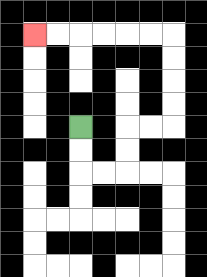{'start': '[3, 5]', 'end': '[1, 1]', 'path_directions': 'D,D,R,R,U,U,R,R,U,U,U,U,L,L,L,L,L,L', 'path_coordinates': '[[3, 5], [3, 6], [3, 7], [4, 7], [5, 7], [5, 6], [5, 5], [6, 5], [7, 5], [7, 4], [7, 3], [7, 2], [7, 1], [6, 1], [5, 1], [4, 1], [3, 1], [2, 1], [1, 1]]'}